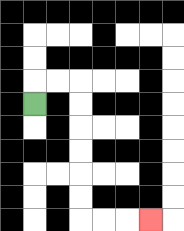{'start': '[1, 4]', 'end': '[6, 9]', 'path_directions': 'U,R,R,D,D,D,D,D,D,R,R,R', 'path_coordinates': '[[1, 4], [1, 3], [2, 3], [3, 3], [3, 4], [3, 5], [3, 6], [3, 7], [3, 8], [3, 9], [4, 9], [5, 9], [6, 9]]'}